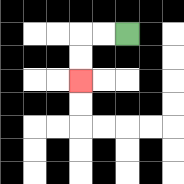{'start': '[5, 1]', 'end': '[3, 3]', 'path_directions': 'L,L,D,D', 'path_coordinates': '[[5, 1], [4, 1], [3, 1], [3, 2], [3, 3]]'}